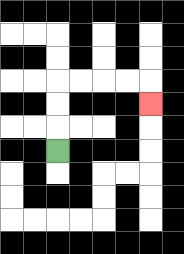{'start': '[2, 6]', 'end': '[6, 4]', 'path_directions': 'U,U,U,R,R,R,R,D', 'path_coordinates': '[[2, 6], [2, 5], [2, 4], [2, 3], [3, 3], [4, 3], [5, 3], [6, 3], [6, 4]]'}